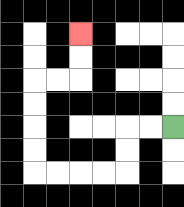{'start': '[7, 5]', 'end': '[3, 1]', 'path_directions': 'L,L,D,D,L,L,L,L,U,U,U,U,R,R,U,U', 'path_coordinates': '[[7, 5], [6, 5], [5, 5], [5, 6], [5, 7], [4, 7], [3, 7], [2, 7], [1, 7], [1, 6], [1, 5], [1, 4], [1, 3], [2, 3], [3, 3], [3, 2], [3, 1]]'}